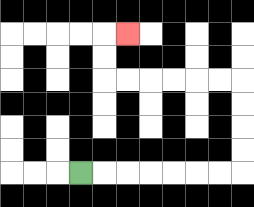{'start': '[3, 7]', 'end': '[5, 1]', 'path_directions': 'R,R,R,R,R,R,R,U,U,U,U,L,L,L,L,L,L,U,U,R', 'path_coordinates': '[[3, 7], [4, 7], [5, 7], [6, 7], [7, 7], [8, 7], [9, 7], [10, 7], [10, 6], [10, 5], [10, 4], [10, 3], [9, 3], [8, 3], [7, 3], [6, 3], [5, 3], [4, 3], [4, 2], [4, 1], [5, 1]]'}